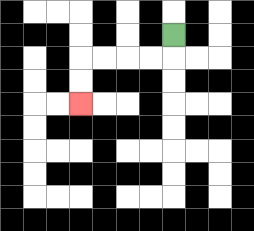{'start': '[7, 1]', 'end': '[3, 4]', 'path_directions': 'D,L,L,L,L,D,D', 'path_coordinates': '[[7, 1], [7, 2], [6, 2], [5, 2], [4, 2], [3, 2], [3, 3], [3, 4]]'}